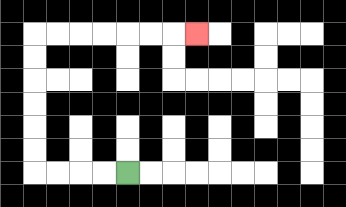{'start': '[5, 7]', 'end': '[8, 1]', 'path_directions': 'L,L,L,L,U,U,U,U,U,U,R,R,R,R,R,R,R', 'path_coordinates': '[[5, 7], [4, 7], [3, 7], [2, 7], [1, 7], [1, 6], [1, 5], [1, 4], [1, 3], [1, 2], [1, 1], [2, 1], [3, 1], [4, 1], [5, 1], [6, 1], [7, 1], [8, 1]]'}